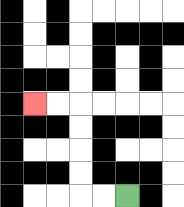{'start': '[5, 8]', 'end': '[1, 4]', 'path_directions': 'L,L,U,U,U,U,L,L', 'path_coordinates': '[[5, 8], [4, 8], [3, 8], [3, 7], [3, 6], [3, 5], [3, 4], [2, 4], [1, 4]]'}